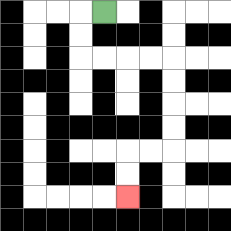{'start': '[4, 0]', 'end': '[5, 8]', 'path_directions': 'L,D,D,R,R,R,R,D,D,D,D,L,L,D,D', 'path_coordinates': '[[4, 0], [3, 0], [3, 1], [3, 2], [4, 2], [5, 2], [6, 2], [7, 2], [7, 3], [7, 4], [7, 5], [7, 6], [6, 6], [5, 6], [5, 7], [5, 8]]'}